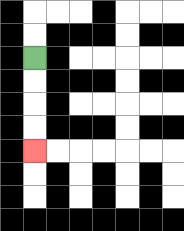{'start': '[1, 2]', 'end': '[1, 6]', 'path_directions': 'D,D,D,D', 'path_coordinates': '[[1, 2], [1, 3], [1, 4], [1, 5], [1, 6]]'}